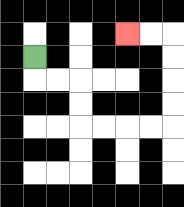{'start': '[1, 2]', 'end': '[5, 1]', 'path_directions': 'D,R,R,D,D,R,R,R,R,U,U,U,U,L,L', 'path_coordinates': '[[1, 2], [1, 3], [2, 3], [3, 3], [3, 4], [3, 5], [4, 5], [5, 5], [6, 5], [7, 5], [7, 4], [7, 3], [7, 2], [7, 1], [6, 1], [5, 1]]'}